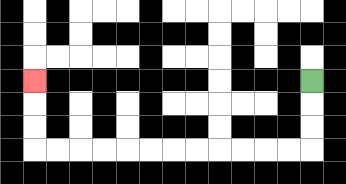{'start': '[13, 3]', 'end': '[1, 3]', 'path_directions': 'D,D,D,L,L,L,L,L,L,L,L,L,L,L,L,U,U,U', 'path_coordinates': '[[13, 3], [13, 4], [13, 5], [13, 6], [12, 6], [11, 6], [10, 6], [9, 6], [8, 6], [7, 6], [6, 6], [5, 6], [4, 6], [3, 6], [2, 6], [1, 6], [1, 5], [1, 4], [1, 3]]'}